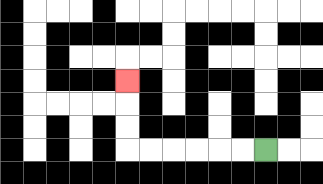{'start': '[11, 6]', 'end': '[5, 3]', 'path_directions': 'L,L,L,L,L,L,U,U,U', 'path_coordinates': '[[11, 6], [10, 6], [9, 6], [8, 6], [7, 6], [6, 6], [5, 6], [5, 5], [5, 4], [5, 3]]'}